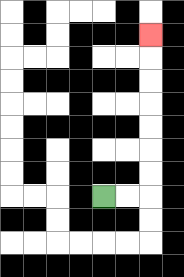{'start': '[4, 8]', 'end': '[6, 1]', 'path_directions': 'R,R,U,U,U,U,U,U,U', 'path_coordinates': '[[4, 8], [5, 8], [6, 8], [6, 7], [6, 6], [6, 5], [6, 4], [6, 3], [6, 2], [6, 1]]'}